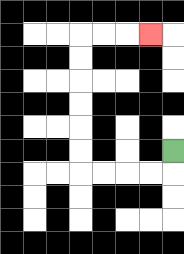{'start': '[7, 6]', 'end': '[6, 1]', 'path_directions': 'D,L,L,L,L,U,U,U,U,U,U,R,R,R', 'path_coordinates': '[[7, 6], [7, 7], [6, 7], [5, 7], [4, 7], [3, 7], [3, 6], [3, 5], [3, 4], [3, 3], [3, 2], [3, 1], [4, 1], [5, 1], [6, 1]]'}